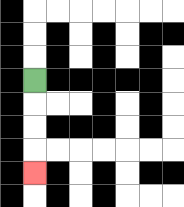{'start': '[1, 3]', 'end': '[1, 7]', 'path_directions': 'D,D,D,D', 'path_coordinates': '[[1, 3], [1, 4], [1, 5], [1, 6], [1, 7]]'}